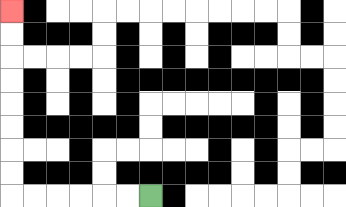{'start': '[6, 8]', 'end': '[0, 0]', 'path_directions': 'L,L,L,L,L,L,U,U,U,U,U,U,U,U', 'path_coordinates': '[[6, 8], [5, 8], [4, 8], [3, 8], [2, 8], [1, 8], [0, 8], [0, 7], [0, 6], [0, 5], [0, 4], [0, 3], [0, 2], [0, 1], [0, 0]]'}